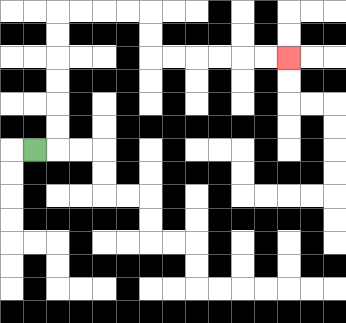{'start': '[1, 6]', 'end': '[12, 2]', 'path_directions': 'R,U,U,U,U,U,U,R,R,R,R,D,D,R,R,R,R,R,R', 'path_coordinates': '[[1, 6], [2, 6], [2, 5], [2, 4], [2, 3], [2, 2], [2, 1], [2, 0], [3, 0], [4, 0], [5, 0], [6, 0], [6, 1], [6, 2], [7, 2], [8, 2], [9, 2], [10, 2], [11, 2], [12, 2]]'}